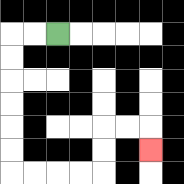{'start': '[2, 1]', 'end': '[6, 6]', 'path_directions': 'L,L,D,D,D,D,D,D,R,R,R,R,U,U,R,R,D', 'path_coordinates': '[[2, 1], [1, 1], [0, 1], [0, 2], [0, 3], [0, 4], [0, 5], [0, 6], [0, 7], [1, 7], [2, 7], [3, 7], [4, 7], [4, 6], [4, 5], [5, 5], [6, 5], [6, 6]]'}